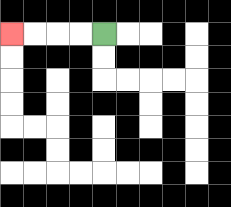{'start': '[4, 1]', 'end': '[0, 1]', 'path_directions': 'L,L,L,L', 'path_coordinates': '[[4, 1], [3, 1], [2, 1], [1, 1], [0, 1]]'}